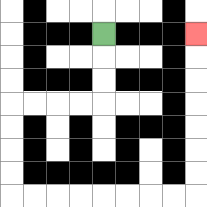{'start': '[4, 1]', 'end': '[8, 1]', 'path_directions': 'D,D,D,L,L,L,L,D,D,D,D,R,R,R,R,R,R,R,R,U,U,U,U,U,U,U', 'path_coordinates': '[[4, 1], [4, 2], [4, 3], [4, 4], [3, 4], [2, 4], [1, 4], [0, 4], [0, 5], [0, 6], [0, 7], [0, 8], [1, 8], [2, 8], [3, 8], [4, 8], [5, 8], [6, 8], [7, 8], [8, 8], [8, 7], [8, 6], [8, 5], [8, 4], [8, 3], [8, 2], [8, 1]]'}